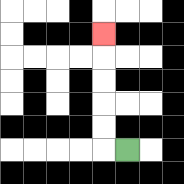{'start': '[5, 6]', 'end': '[4, 1]', 'path_directions': 'L,U,U,U,U,U', 'path_coordinates': '[[5, 6], [4, 6], [4, 5], [4, 4], [4, 3], [4, 2], [4, 1]]'}